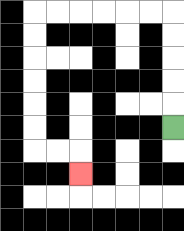{'start': '[7, 5]', 'end': '[3, 7]', 'path_directions': 'U,U,U,U,U,L,L,L,L,L,L,D,D,D,D,D,D,R,R,D', 'path_coordinates': '[[7, 5], [7, 4], [7, 3], [7, 2], [7, 1], [7, 0], [6, 0], [5, 0], [4, 0], [3, 0], [2, 0], [1, 0], [1, 1], [1, 2], [1, 3], [1, 4], [1, 5], [1, 6], [2, 6], [3, 6], [3, 7]]'}